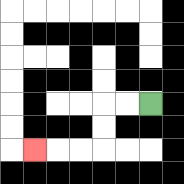{'start': '[6, 4]', 'end': '[1, 6]', 'path_directions': 'L,L,D,D,L,L,L', 'path_coordinates': '[[6, 4], [5, 4], [4, 4], [4, 5], [4, 6], [3, 6], [2, 6], [1, 6]]'}